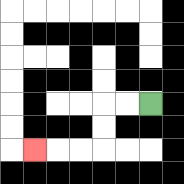{'start': '[6, 4]', 'end': '[1, 6]', 'path_directions': 'L,L,D,D,L,L,L', 'path_coordinates': '[[6, 4], [5, 4], [4, 4], [4, 5], [4, 6], [3, 6], [2, 6], [1, 6]]'}